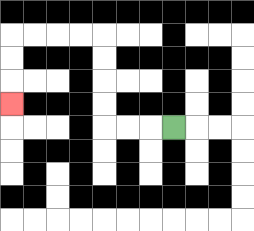{'start': '[7, 5]', 'end': '[0, 4]', 'path_directions': 'L,L,L,U,U,U,U,L,L,L,L,D,D,D', 'path_coordinates': '[[7, 5], [6, 5], [5, 5], [4, 5], [4, 4], [4, 3], [4, 2], [4, 1], [3, 1], [2, 1], [1, 1], [0, 1], [0, 2], [0, 3], [0, 4]]'}